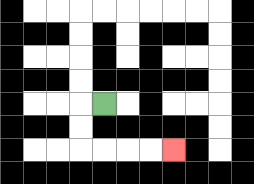{'start': '[4, 4]', 'end': '[7, 6]', 'path_directions': 'L,D,D,R,R,R,R', 'path_coordinates': '[[4, 4], [3, 4], [3, 5], [3, 6], [4, 6], [5, 6], [6, 6], [7, 6]]'}